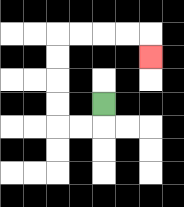{'start': '[4, 4]', 'end': '[6, 2]', 'path_directions': 'D,L,L,U,U,U,U,R,R,R,R,D', 'path_coordinates': '[[4, 4], [4, 5], [3, 5], [2, 5], [2, 4], [2, 3], [2, 2], [2, 1], [3, 1], [4, 1], [5, 1], [6, 1], [6, 2]]'}